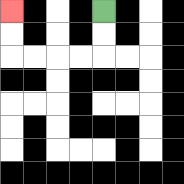{'start': '[4, 0]', 'end': '[0, 0]', 'path_directions': 'D,D,L,L,L,L,U,U', 'path_coordinates': '[[4, 0], [4, 1], [4, 2], [3, 2], [2, 2], [1, 2], [0, 2], [0, 1], [0, 0]]'}